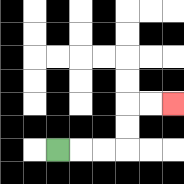{'start': '[2, 6]', 'end': '[7, 4]', 'path_directions': 'R,R,R,U,U,R,R', 'path_coordinates': '[[2, 6], [3, 6], [4, 6], [5, 6], [5, 5], [5, 4], [6, 4], [7, 4]]'}